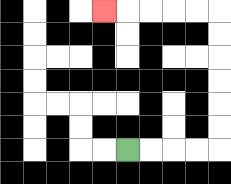{'start': '[5, 6]', 'end': '[4, 0]', 'path_directions': 'R,R,R,R,U,U,U,U,U,U,L,L,L,L,L', 'path_coordinates': '[[5, 6], [6, 6], [7, 6], [8, 6], [9, 6], [9, 5], [9, 4], [9, 3], [9, 2], [9, 1], [9, 0], [8, 0], [7, 0], [6, 0], [5, 0], [4, 0]]'}